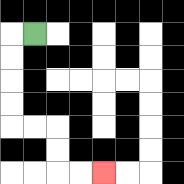{'start': '[1, 1]', 'end': '[4, 7]', 'path_directions': 'L,D,D,D,D,R,R,D,D,R,R', 'path_coordinates': '[[1, 1], [0, 1], [0, 2], [0, 3], [0, 4], [0, 5], [1, 5], [2, 5], [2, 6], [2, 7], [3, 7], [4, 7]]'}